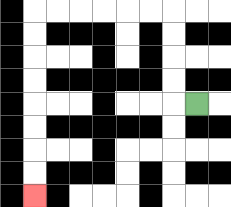{'start': '[8, 4]', 'end': '[1, 8]', 'path_directions': 'L,U,U,U,U,L,L,L,L,L,L,D,D,D,D,D,D,D,D', 'path_coordinates': '[[8, 4], [7, 4], [7, 3], [7, 2], [7, 1], [7, 0], [6, 0], [5, 0], [4, 0], [3, 0], [2, 0], [1, 0], [1, 1], [1, 2], [1, 3], [1, 4], [1, 5], [1, 6], [1, 7], [1, 8]]'}